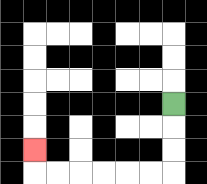{'start': '[7, 4]', 'end': '[1, 6]', 'path_directions': 'D,D,D,L,L,L,L,L,L,U', 'path_coordinates': '[[7, 4], [7, 5], [7, 6], [7, 7], [6, 7], [5, 7], [4, 7], [3, 7], [2, 7], [1, 7], [1, 6]]'}